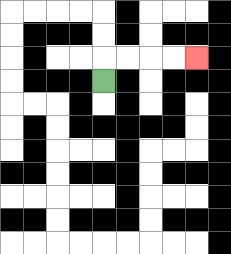{'start': '[4, 3]', 'end': '[8, 2]', 'path_directions': 'U,R,R,R,R', 'path_coordinates': '[[4, 3], [4, 2], [5, 2], [6, 2], [7, 2], [8, 2]]'}